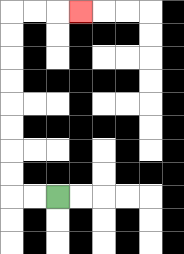{'start': '[2, 8]', 'end': '[3, 0]', 'path_directions': 'L,L,U,U,U,U,U,U,U,U,R,R,R', 'path_coordinates': '[[2, 8], [1, 8], [0, 8], [0, 7], [0, 6], [0, 5], [0, 4], [0, 3], [0, 2], [0, 1], [0, 0], [1, 0], [2, 0], [3, 0]]'}